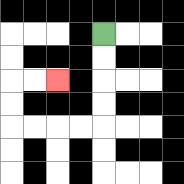{'start': '[4, 1]', 'end': '[2, 3]', 'path_directions': 'D,D,D,D,L,L,L,L,U,U,R,R', 'path_coordinates': '[[4, 1], [4, 2], [4, 3], [4, 4], [4, 5], [3, 5], [2, 5], [1, 5], [0, 5], [0, 4], [0, 3], [1, 3], [2, 3]]'}